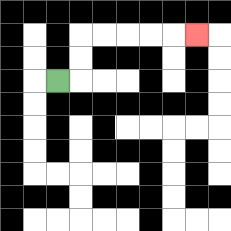{'start': '[2, 3]', 'end': '[8, 1]', 'path_directions': 'R,U,U,R,R,R,R,R', 'path_coordinates': '[[2, 3], [3, 3], [3, 2], [3, 1], [4, 1], [5, 1], [6, 1], [7, 1], [8, 1]]'}